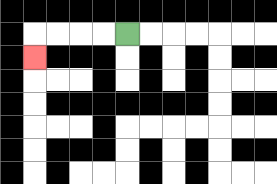{'start': '[5, 1]', 'end': '[1, 2]', 'path_directions': 'L,L,L,L,D', 'path_coordinates': '[[5, 1], [4, 1], [3, 1], [2, 1], [1, 1], [1, 2]]'}